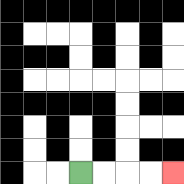{'start': '[3, 7]', 'end': '[7, 7]', 'path_directions': 'R,R,R,R', 'path_coordinates': '[[3, 7], [4, 7], [5, 7], [6, 7], [7, 7]]'}